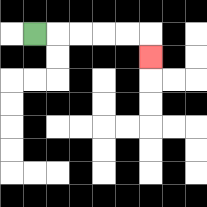{'start': '[1, 1]', 'end': '[6, 2]', 'path_directions': 'R,R,R,R,R,D', 'path_coordinates': '[[1, 1], [2, 1], [3, 1], [4, 1], [5, 1], [6, 1], [6, 2]]'}